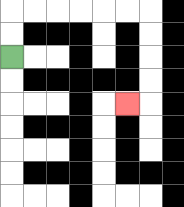{'start': '[0, 2]', 'end': '[5, 4]', 'path_directions': 'U,U,R,R,R,R,R,R,D,D,D,D,L', 'path_coordinates': '[[0, 2], [0, 1], [0, 0], [1, 0], [2, 0], [3, 0], [4, 0], [5, 0], [6, 0], [6, 1], [6, 2], [6, 3], [6, 4], [5, 4]]'}